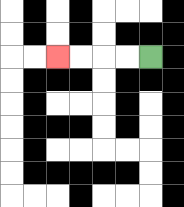{'start': '[6, 2]', 'end': '[2, 2]', 'path_directions': 'L,L,L,L', 'path_coordinates': '[[6, 2], [5, 2], [4, 2], [3, 2], [2, 2]]'}